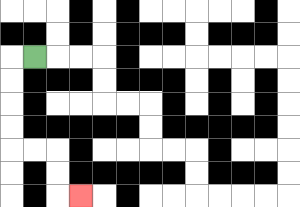{'start': '[1, 2]', 'end': '[3, 8]', 'path_directions': 'L,D,D,D,D,R,R,D,D,R', 'path_coordinates': '[[1, 2], [0, 2], [0, 3], [0, 4], [0, 5], [0, 6], [1, 6], [2, 6], [2, 7], [2, 8], [3, 8]]'}